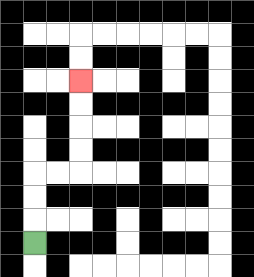{'start': '[1, 10]', 'end': '[3, 3]', 'path_directions': 'U,U,U,R,R,U,U,U,U', 'path_coordinates': '[[1, 10], [1, 9], [1, 8], [1, 7], [2, 7], [3, 7], [3, 6], [3, 5], [3, 4], [3, 3]]'}